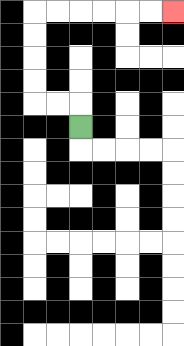{'start': '[3, 5]', 'end': '[7, 0]', 'path_directions': 'U,L,L,U,U,U,U,R,R,R,R,R,R', 'path_coordinates': '[[3, 5], [3, 4], [2, 4], [1, 4], [1, 3], [1, 2], [1, 1], [1, 0], [2, 0], [3, 0], [4, 0], [5, 0], [6, 0], [7, 0]]'}